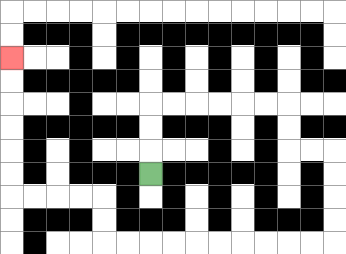{'start': '[6, 7]', 'end': '[0, 2]', 'path_directions': 'U,U,U,R,R,R,R,R,R,D,D,R,R,D,D,D,D,L,L,L,L,L,L,L,L,L,L,U,U,L,L,L,L,U,U,U,U,U,U', 'path_coordinates': '[[6, 7], [6, 6], [6, 5], [6, 4], [7, 4], [8, 4], [9, 4], [10, 4], [11, 4], [12, 4], [12, 5], [12, 6], [13, 6], [14, 6], [14, 7], [14, 8], [14, 9], [14, 10], [13, 10], [12, 10], [11, 10], [10, 10], [9, 10], [8, 10], [7, 10], [6, 10], [5, 10], [4, 10], [4, 9], [4, 8], [3, 8], [2, 8], [1, 8], [0, 8], [0, 7], [0, 6], [0, 5], [0, 4], [0, 3], [0, 2]]'}